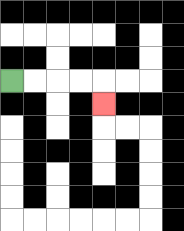{'start': '[0, 3]', 'end': '[4, 4]', 'path_directions': 'R,R,R,R,D', 'path_coordinates': '[[0, 3], [1, 3], [2, 3], [3, 3], [4, 3], [4, 4]]'}